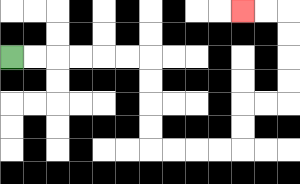{'start': '[0, 2]', 'end': '[10, 0]', 'path_directions': 'R,R,R,R,R,R,D,D,D,D,R,R,R,R,U,U,R,R,U,U,U,U,L,L', 'path_coordinates': '[[0, 2], [1, 2], [2, 2], [3, 2], [4, 2], [5, 2], [6, 2], [6, 3], [6, 4], [6, 5], [6, 6], [7, 6], [8, 6], [9, 6], [10, 6], [10, 5], [10, 4], [11, 4], [12, 4], [12, 3], [12, 2], [12, 1], [12, 0], [11, 0], [10, 0]]'}